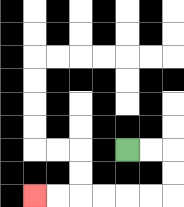{'start': '[5, 6]', 'end': '[1, 8]', 'path_directions': 'R,R,D,D,L,L,L,L,L,L', 'path_coordinates': '[[5, 6], [6, 6], [7, 6], [7, 7], [7, 8], [6, 8], [5, 8], [4, 8], [3, 8], [2, 8], [1, 8]]'}